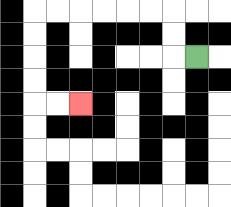{'start': '[8, 2]', 'end': '[3, 4]', 'path_directions': 'L,U,U,L,L,L,L,L,L,D,D,D,D,R,R', 'path_coordinates': '[[8, 2], [7, 2], [7, 1], [7, 0], [6, 0], [5, 0], [4, 0], [3, 0], [2, 0], [1, 0], [1, 1], [1, 2], [1, 3], [1, 4], [2, 4], [3, 4]]'}